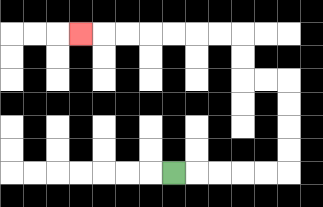{'start': '[7, 7]', 'end': '[3, 1]', 'path_directions': 'R,R,R,R,R,U,U,U,U,L,L,U,U,L,L,L,L,L,L,L', 'path_coordinates': '[[7, 7], [8, 7], [9, 7], [10, 7], [11, 7], [12, 7], [12, 6], [12, 5], [12, 4], [12, 3], [11, 3], [10, 3], [10, 2], [10, 1], [9, 1], [8, 1], [7, 1], [6, 1], [5, 1], [4, 1], [3, 1]]'}